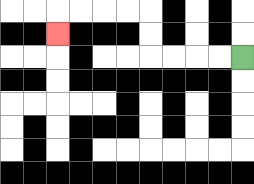{'start': '[10, 2]', 'end': '[2, 1]', 'path_directions': 'L,L,L,L,U,U,L,L,L,L,D', 'path_coordinates': '[[10, 2], [9, 2], [8, 2], [7, 2], [6, 2], [6, 1], [6, 0], [5, 0], [4, 0], [3, 0], [2, 0], [2, 1]]'}